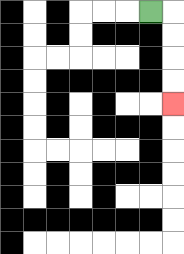{'start': '[6, 0]', 'end': '[7, 4]', 'path_directions': 'R,D,D,D,D', 'path_coordinates': '[[6, 0], [7, 0], [7, 1], [7, 2], [7, 3], [7, 4]]'}